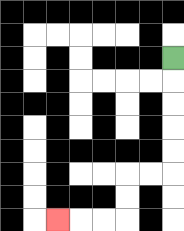{'start': '[7, 2]', 'end': '[2, 9]', 'path_directions': 'D,D,D,D,D,L,L,D,D,L,L,L', 'path_coordinates': '[[7, 2], [7, 3], [7, 4], [7, 5], [7, 6], [7, 7], [6, 7], [5, 7], [5, 8], [5, 9], [4, 9], [3, 9], [2, 9]]'}